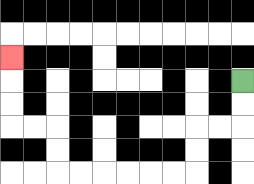{'start': '[10, 3]', 'end': '[0, 2]', 'path_directions': 'D,D,L,L,D,D,L,L,L,L,L,L,U,U,L,L,U,U,U', 'path_coordinates': '[[10, 3], [10, 4], [10, 5], [9, 5], [8, 5], [8, 6], [8, 7], [7, 7], [6, 7], [5, 7], [4, 7], [3, 7], [2, 7], [2, 6], [2, 5], [1, 5], [0, 5], [0, 4], [0, 3], [0, 2]]'}